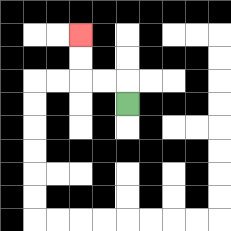{'start': '[5, 4]', 'end': '[3, 1]', 'path_directions': 'U,L,L,U,U', 'path_coordinates': '[[5, 4], [5, 3], [4, 3], [3, 3], [3, 2], [3, 1]]'}